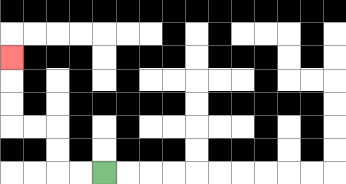{'start': '[4, 7]', 'end': '[0, 2]', 'path_directions': 'L,L,U,U,L,L,U,U,U', 'path_coordinates': '[[4, 7], [3, 7], [2, 7], [2, 6], [2, 5], [1, 5], [0, 5], [0, 4], [0, 3], [0, 2]]'}